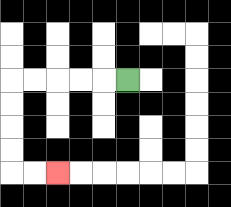{'start': '[5, 3]', 'end': '[2, 7]', 'path_directions': 'L,L,L,L,L,D,D,D,D,R,R', 'path_coordinates': '[[5, 3], [4, 3], [3, 3], [2, 3], [1, 3], [0, 3], [0, 4], [0, 5], [0, 6], [0, 7], [1, 7], [2, 7]]'}